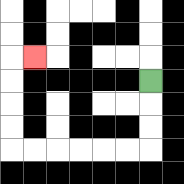{'start': '[6, 3]', 'end': '[1, 2]', 'path_directions': 'D,D,D,L,L,L,L,L,L,U,U,U,U,R', 'path_coordinates': '[[6, 3], [6, 4], [6, 5], [6, 6], [5, 6], [4, 6], [3, 6], [2, 6], [1, 6], [0, 6], [0, 5], [0, 4], [0, 3], [0, 2], [1, 2]]'}